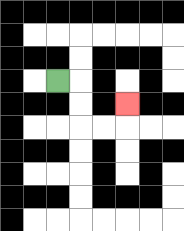{'start': '[2, 3]', 'end': '[5, 4]', 'path_directions': 'R,D,D,R,R,U', 'path_coordinates': '[[2, 3], [3, 3], [3, 4], [3, 5], [4, 5], [5, 5], [5, 4]]'}